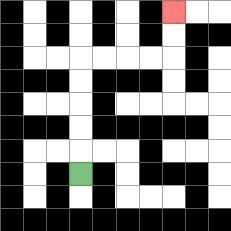{'start': '[3, 7]', 'end': '[7, 0]', 'path_directions': 'U,U,U,U,U,R,R,R,R,U,U', 'path_coordinates': '[[3, 7], [3, 6], [3, 5], [3, 4], [3, 3], [3, 2], [4, 2], [5, 2], [6, 2], [7, 2], [7, 1], [7, 0]]'}